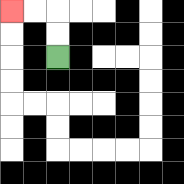{'start': '[2, 2]', 'end': '[0, 0]', 'path_directions': 'U,U,L,L', 'path_coordinates': '[[2, 2], [2, 1], [2, 0], [1, 0], [0, 0]]'}